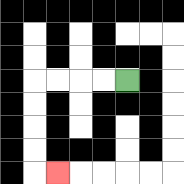{'start': '[5, 3]', 'end': '[2, 7]', 'path_directions': 'L,L,L,L,D,D,D,D,R', 'path_coordinates': '[[5, 3], [4, 3], [3, 3], [2, 3], [1, 3], [1, 4], [1, 5], [1, 6], [1, 7], [2, 7]]'}